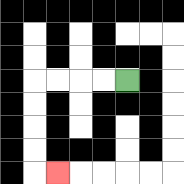{'start': '[5, 3]', 'end': '[2, 7]', 'path_directions': 'L,L,L,L,D,D,D,D,R', 'path_coordinates': '[[5, 3], [4, 3], [3, 3], [2, 3], [1, 3], [1, 4], [1, 5], [1, 6], [1, 7], [2, 7]]'}